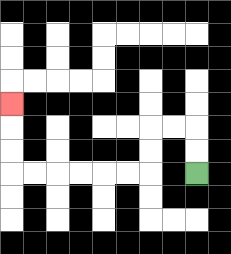{'start': '[8, 7]', 'end': '[0, 4]', 'path_directions': 'U,U,L,L,D,D,L,L,L,L,L,L,U,U,U', 'path_coordinates': '[[8, 7], [8, 6], [8, 5], [7, 5], [6, 5], [6, 6], [6, 7], [5, 7], [4, 7], [3, 7], [2, 7], [1, 7], [0, 7], [0, 6], [0, 5], [0, 4]]'}